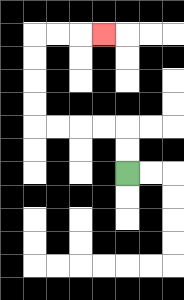{'start': '[5, 7]', 'end': '[4, 1]', 'path_directions': 'U,U,L,L,L,L,U,U,U,U,R,R,R', 'path_coordinates': '[[5, 7], [5, 6], [5, 5], [4, 5], [3, 5], [2, 5], [1, 5], [1, 4], [1, 3], [1, 2], [1, 1], [2, 1], [3, 1], [4, 1]]'}